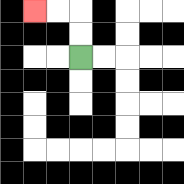{'start': '[3, 2]', 'end': '[1, 0]', 'path_directions': 'U,U,L,L', 'path_coordinates': '[[3, 2], [3, 1], [3, 0], [2, 0], [1, 0]]'}